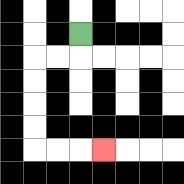{'start': '[3, 1]', 'end': '[4, 6]', 'path_directions': 'D,L,L,D,D,D,D,R,R,R', 'path_coordinates': '[[3, 1], [3, 2], [2, 2], [1, 2], [1, 3], [1, 4], [1, 5], [1, 6], [2, 6], [3, 6], [4, 6]]'}